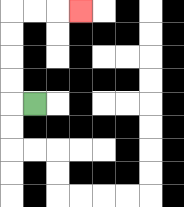{'start': '[1, 4]', 'end': '[3, 0]', 'path_directions': 'L,U,U,U,U,R,R,R', 'path_coordinates': '[[1, 4], [0, 4], [0, 3], [0, 2], [0, 1], [0, 0], [1, 0], [2, 0], [3, 0]]'}